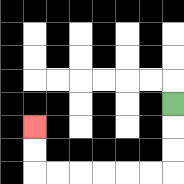{'start': '[7, 4]', 'end': '[1, 5]', 'path_directions': 'D,D,D,L,L,L,L,L,L,U,U', 'path_coordinates': '[[7, 4], [7, 5], [7, 6], [7, 7], [6, 7], [5, 7], [4, 7], [3, 7], [2, 7], [1, 7], [1, 6], [1, 5]]'}